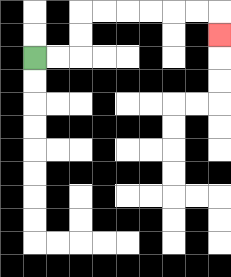{'start': '[1, 2]', 'end': '[9, 1]', 'path_directions': 'R,R,U,U,R,R,R,R,R,R,D', 'path_coordinates': '[[1, 2], [2, 2], [3, 2], [3, 1], [3, 0], [4, 0], [5, 0], [6, 0], [7, 0], [8, 0], [9, 0], [9, 1]]'}